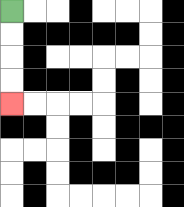{'start': '[0, 0]', 'end': '[0, 4]', 'path_directions': 'D,D,D,D', 'path_coordinates': '[[0, 0], [0, 1], [0, 2], [0, 3], [0, 4]]'}